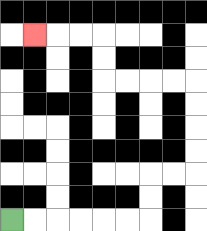{'start': '[0, 9]', 'end': '[1, 1]', 'path_directions': 'R,R,R,R,R,R,U,U,R,R,U,U,U,U,L,L,L,L,U,U,L,L,L', 'path_coordinates': '[[0, 9], [1, 9], [2, 9], [3, 9], [4, 9], [5, 9], [6, 9], [6, 8], [6, 7], [7, 7], [8, 7], [8, 6], [8, 5], [8, 4], [8, 3], [7, 3], [6, 3], [5, 3], [4, 3], [4, 2], [4, 1], [3, 1], [2, 1], [1, 1]]'}